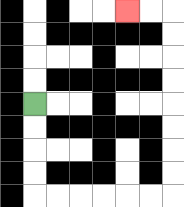{'start': '[1, 4]', 'end': '[5, 0]', 'path_directions': 'D,D,D,D,R,R,R,R,R,R,U,U,U,U,U,U,U,U,L,L', 'path_coordinates': '[[1, 4], [1, 5], [1, 6], [1, 7], [1, 8], [2, 8], [3, 8], [4, 8], [5, 8], [6, 8], [7, 8], [7, 7], [7, 6], [7, 5], [7, 4], [7, 3], [7, 2], [7, 1], [7, 0], [6, 0], [5, 0]]'}